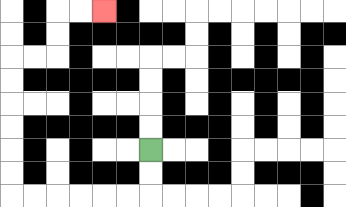{'start': '[6, 6]', 'end': '[4, 0]', 'path_directions': 'D,D,L,L,L,L,L,L,U,U,U,U,U,U,R,R,U,U,R,R', 'path_coordinates': '[[6, 6], [6, 7], [6, 8], [5, 8], [4, 8], [3, 8], [2, 8], [1, 8], [0, 8], [0, 7], [0, 6], [0, 5], [0, 4], [0, 3], [0, 2], [1, 2], [2, 2], [2, 1], [2, 0], [3, 0], [4, 0]]'}